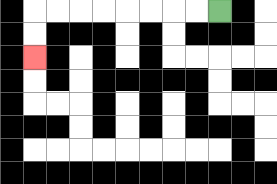{'start': '[9, 0]', 'end': '[1, 2]', 'path_directions': 'L,L,L,L,L,L,L,L,D,D', 'path_coordinates': '[[9, 0], [8, 0], [7, 0], [6, 0], [5, 0], [4, 0], [3, 0], [2, 0], [1, 0], [1, 1], [1, 2]]'}